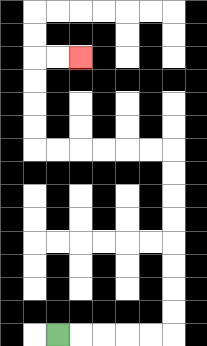{'start': '[2, 14]', 'end': '[3, 2]', 'path_directions': 'R,R,R,R,R,U,U,U,U,U,U,U,U,L,L,L,L,L,L,U,U,U,U,R,R', 'path_coordinates': '[[2, 14], [3, 14], [4, 14], [5, 14], [6, 14], [7, 14], [7, 13], [7, 12], [7, 11], [7, 10], [7, 9], [7, 8], [7, 7], [7, 6], [6, 6], [5, 6], [4, 6], [3, 6], [2, 6], [1, 6], [1, 5], [1, 4], [1, 3], [1, 2], [2, 2], [3, 2]]'}